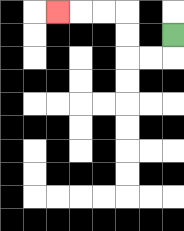{'start': '[7, 1]', 'end': '[2, 0]', 'path_directions': 'D,L,L,U,U,L,L,L', 'path_coordinates': '[[7, 1], [7, 2], [6, 2], [5, 2], [5, 1], [5, 0], [4, 0], [3, 0], [2, 0]]'}